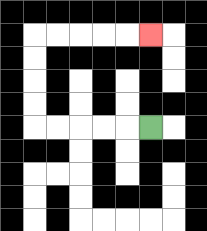{'start': '[6, 5]', 'end': '[6, 1]', 'path_directions': 'L,L,L,L,L,U,U,U,U,R,R,R,R,R', 'path_coordinates': '[[6, 5], [5, 5], [4, 5], [3, 5], [2, 5], [1, 5], [1, 4], [1, 3], [1, 2], [1, 1], [2, 1], [3, 1], [4, 1], [5, 1], [6, 1]]'}